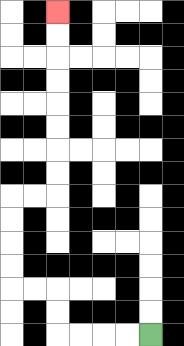{'start': '[6, 14]', 'end': '[2, 0]', 'path_directions': 'L,L,L,L,U,U,L,L,U,U,U,U,R,R,U,U,U,U,U,U,U,U', 'path_coordinates': '[[6, 14], [5, 14], [4, 14], [3, 14], [2, 14], [2, 13], [2, 12], [1, 12], [0, 12], [0, 11], [0, 10], [0, 9], [0, 8], [1, 8], [2, 8], [2, 7], [2, 6], [2, 5], [2, 4], [2, 3], [2, 2], [2, 1], [2, 0]]'}